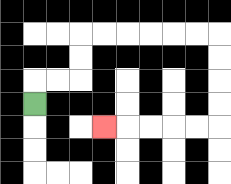{'start': '[1, 4]', 'end': '[4, 5]', 'path_directions': 'U,R,R,U,U,R,R,R,R,R,R,D,D,D,D,L,L,L,L,L', 'path_coordinates': '[[1, 4], [1, 3], [2, 3], [3, 3], [3, 2], [3, 1], [4, 1], [5, 1], [6, 1], [7, 1], [8, 1], [9, 1], [9, 2], [9, 3], [9, 4], [9, 5], [8, 5], [7, 5], [6, 5], [5, 5], [4, 5]]'}